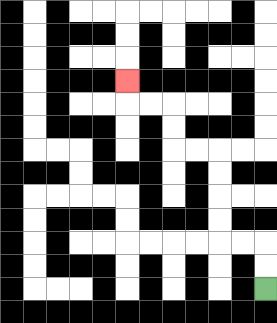{'start': '[11, 12]', 'end': '[5, 3]', 'path_directions': 'U,U,L,L,U,U,U,U,L,L,U,U,L,L,U', 'path_coordinates': '[[11, 12], [11, 11], [11, 10], [10, 10], [9, 10], [9, 9], [9, 8], [9, 7], [9, 6], [8, 6], [7, 6], [7, 5], [7, 4], [6, 4], [5, 4], [5, 3]]'}